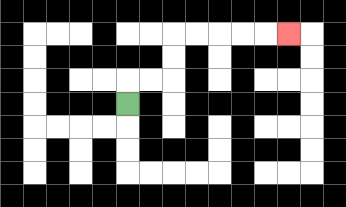{'start': '[5, 4]', 'end': '[12, 1]', 'path_directions': 'U,R,R,U,U,R,R,R,R,R', 'path_coordinates': '[[5, 4], [5, 3], [6, 3], [7, 3], [7, 2], [7, 1], [8, 1], [9, 1], [10, 1], [11, 1], [12, 1]]'}